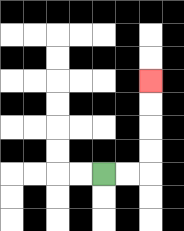{'start': '[4, 7]', 'end': '[6, 3]', 'path_directions': 'R,R,U,U,U,U', 'path_coordinates': '[[4, 7], [5, 7], [6, 7], [6, 6], [6, 5], [6, 4], [6, 3]]'}